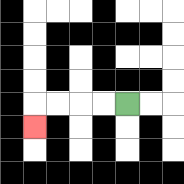{'start': '[5, 4]', 'end': '[1, 5]', 'path_directions': 'L,L,L,L,D', 'path_coordinates': '[[5, 4], [4, 4], [3, 4], [2, 4], [1, 4], [1, 5]]'}